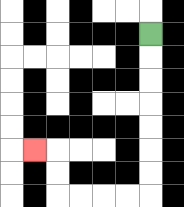{'start': '[6, 1]', 'end': '[1, 6]', 'path_directions': 'D,D,D,D,D,D,D,L,L,L,L,U,U,L', 'path_coordinates': '[[6, 1], [6, 2], [6, 3], [6, 4], [6, 5], [6, 6], [6, 7], [6, 8], [5, 8], [4, 8], [3, 8], [2, 8], [2, 7], [2, 6], [1, 6]]'}